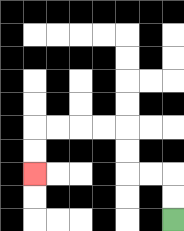{'start': '[7, 9]', 'end': '[1, 7]', 'path_directions': 'U,U,L,L,U,U,L,L,L,L,D,D', 'path_coordinates': '[[7, 9], [7, 8], [7, 7], [6, 7], [5, 7], [5, 6], [5, 5], [4, 5], [3, 5], [2, 5], [1, 5], [1, 6], [1, 7]]'}